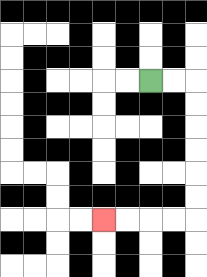{'start': '[6, 3]', 'end': '[4, 9]', 'path_directions': 'R,R,D,D,D,D,D,D,L,L,L,L', 'path_coordinates': '[[6, 3], [7, 3], [8, 3], [8, 4], [8, 5], [8, 6], [8, 7], [8, 8], [8, 9], [7, 9], [6, 9], [5, 9], [4, 9]]'}